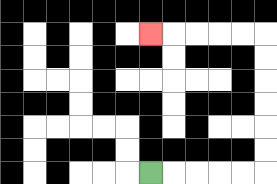{'start': '[6, 7]', 'end': '[6, 1]', 'path_directions': 'R,R,R,R,R,U,U,U,U,U,U,L,L,L,L,L', 'path_coordinates': '[[6, 7], [7, 7], [8, 7], [9, 7], [10, 7], [11, 7], [11, 6], [11, 5], [11, 4], [11, 3], [11, 2], [11, 1], [10, 1], [9, 1], [8, 1], [7, 1], [6, 1]]'}